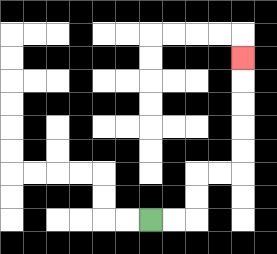{'start': '[6, 9]', 'end': '[10, 2]', 'path_directions': 'R,R,U,U,R,R,U,U,U,U,U', 'path_coordinates': '[[6, 9], [7, 9], [8, 9], [8, 8], [8, 7], [9, 7], [10, 7], [10, 6], [10, 5], [10, 4], [10, 3], [10, 2]]'}